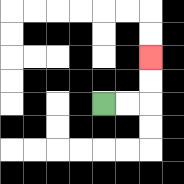{'start': '[4, 4]', 'end': '[6, 2]', 'path_directions': 'R,R,U,U', 'path_coordinates': '[[4, 4], [5, 4], [6, 4], [6, 3], [6, 2]]'}